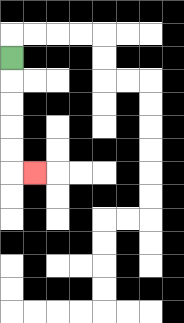{'start': '[0, 2]', 'end': '[1, 7]', 'path_directions': 'D,D,D,D,D,R', 'path_coordinates': '[[0, 2], [0, 3], [0, 4], [0, 5], [0, 6], [0, 7], [1, 7]]'}